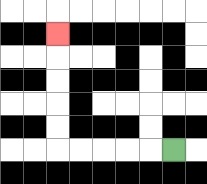{'start': '[7, 6]', 'end': '[2, 1]', 'path_directions': 'L,L,L,L,L,U,U,U,U,U', 'path_coordinates': '[[7, 6], [6, 6], [5, 6], [4, 6], [3, 6], [2, 6], [2, 5], [2, 4], [2, 3], [2, 2], [2, 1]]'}